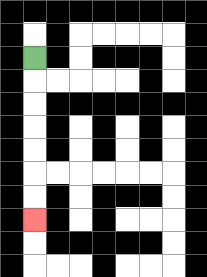{'start': '[1, 2]', 'end': '[1, 9]', 'path_directions': 'D,D,D,D,D,D,D', 'path_coordinates': '[[1, 2], [1, 3], [1, 4], [1, 5], [1, 6], [1, 7], [1, 8], [1, 9]]'}